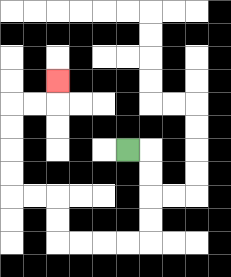{'start': '[5, 6]', 'end': '[2, 3]', 'path_directions': 'R,D,D,D,D,L,L,L,L,U,U,L,L,U,U,U,U,R,R,U', 'path_coordinates': '[[5, 6], [6, 6], [6, 7], [6, 8], [6, 9], [6, 10], [5, 10], [4, 10], [3, 10], [2, 10], [2, 9], [2, 8], [1, 8], [0, 8], [0, 7], [0, 6], [0, 5], [0, 4], [1, 4], [2, 4], [2, 3]]'}